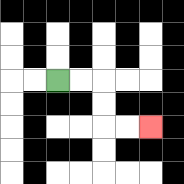{'start': '[2, 3]', 'end': '[6, 5]', 'path_directions': 'R,R,D,D,R,R', 'path_coordinates': '[[2, 3], [3, 3], [4, 3], [4, 4], [4, 5], [5, 5], [6, 5]]'}